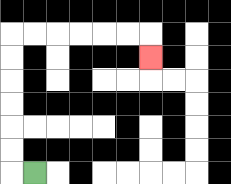{'start': '[1, 7]', 'end': '[6, 2]', 'path_directions': 'L,U,U,U,U,U,U,R,R,R,R,R,R,D', 'path_coordinates': '[[1, 7], [0, 7], [0, 6], [0, 5], [0, 4], [0, 3], [0, 2], [0, 1], [1, 1], [2, 1], [3, 1], [4, 1], [5, 1], [6, 1], [6, 2]]'}